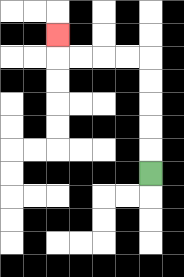{'start': '[6, 7]', 'end': '[2, 1]', 'path_directions': 'U,U,U,U,U,L,L,L,L,U', 'path_coordinates': '[[6, 7], [6, 6], [6, 5], [6, 4], [6, 3], [6, 2], [5, 2], [4, 2], [3, 2], [2, 2], [2, 1]]'}